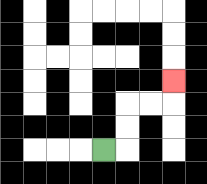{'start': '[4, 6]', 'end': '[7, 3]', 'path_directions': 'R,U,U,R,R,U', 'path_coordinates': '[[4, 6], [5, 6], [5, 5], [5, 4], [6, 4], [7, 4], [7, 3]]'}